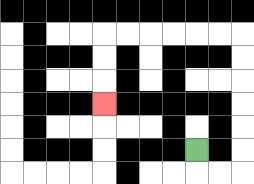{'start': '[8, 6]', 'end': '[4, 4]', 'path_directions': 'D,R,R,U,U,U,U,U,U,L,L,L,L,L,L,D,D,D', 'path_coordinates': '[[8, 6], [8, 7], [9, 7], [10, 7], [10, 6], [10, 5], [10, 4], [10, 3], [10, 2], [10, 1], [9, 1], [8, 1], [7, 1], [6, 1], [5, 1], [4, 1], [4, 2], [4, 3], [4, 4]]'}